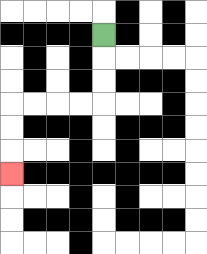{'start': '[4, 1]', 'end': '[0, 7]', 'path_directions': 'D,D,D,L,L,L,L,D,D,D', 'path_coordinates': '[[4, 1], [4, 2], [4, 3], [4, 4], [3, 4], [2, 4], [1, 4], [0, 4], [0, 5], [0, 6], [0, 7]]'}